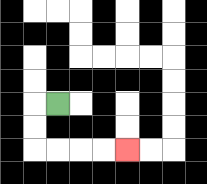{'start': '[2, 4]', 'end': '[5, 6]', 'path_directions': 'L,D,D,R,R,R,R', 'path_coordinates': '[[2, 4], [1, 4], [1, 5], [1, 6], [2, 6], [3, 6], [4, 6], [5, 6]]'}